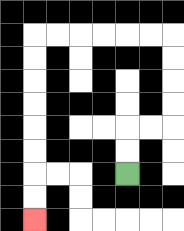{'start': '[5, 7]', 'end': '[1, 9]', 'path_directions': 'U,U,R,R,U,U,U,U,L,L,L,L,L,L,D,D,D,D,D,D,D,D', 'path_coordinates': '[[5, 7], [5, 6], [5, 5], [6, 5], [7, 5], [7, 4], [7, 3], [7, 2], [7, 1], [6, 1], [5, 1], [4, 1], [3, 1], [2, 1], [1, 1], [1, 2], [1, 3], [1, 4], [1, 5], [1, 6], [1, 7], [1, 8], [1, 9]]'}